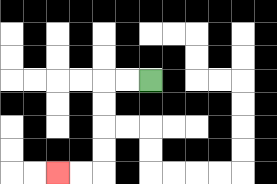{'start': '[6, 3]', 'end': '[2, 7]', 'path_directions': 'L,L,D,D,D,D,L,L', 'path_coordinates': '[[6, 3], [5, 3], [4, 3], [4, 4], [4, 5], [4, 6], [4, 7], [3, 7], [2, 7]]'}